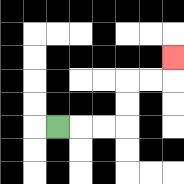{'start': '[2, 5]', 'end': '[7, 2]', 'path_directions': 'R,R,R,U,U,R,R,U', 'path_coordinates': '[[2, 5], [3, 5], [4, 5], [5, 5], [5, 4], [5, 3], [6, 3], [7, 3], [7, 2]]'}